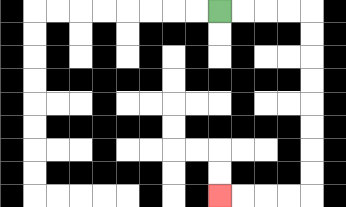{'start': '[9, 0]', 'end': '[9, 8]', 'path_directions': 'R,R,R,R,D,D,D,D,D,D,D,D,L,L,L,L', 'path_coordinates': '[[9, 0], [10, 0], [11, 0], [12, 0], [13, 0], [13, 1], [13, 2], [13, 3], [13, 4], [13, 5], [13, 6], [13, 7], [13, 8], [12, 8], [11, 8], [10, 8], [9, 8]]'}